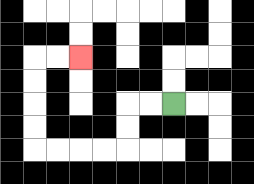{'start': '[7, 4]', 'end': '[3, 2]', 'path_directions': 'L,L,D,D,L,L,L,L,U,U,U,U,R,R', 'path_coordinates': '[[7, 4], [6, 4], [5, 4], [5, 5], [5, 6], [4, 6], [3, 6], [2, 6], [1, 6], [1, 5], [1, 4], [1, 3], [1, 2], [2, 2], [3, 2]]'}